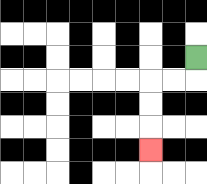{'start': '[8, 2]', 'end': '[6, 6]', 'path_directions': 'D,L,L,D,D,D', 'path_coordinates': '[[8, 2], [8, 3], [7, 3], [6, 3], [6, 4], [6, 5], [6, 6]]'}